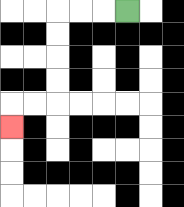{'start': '[5, 0]', 'end': '[0, 5]', 'path_directions': 'L,L,L,D,D,D,D,L,L,D', 'path_coordinates': '[[5, 0], [4, 0], [3, 0], [2, 0], [2, 1], [2, 2], [2, 3], [2, 4], [1, 4], [0, 4], [0, 5]]'}